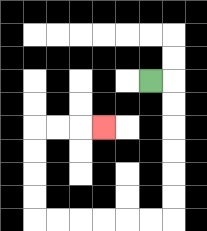{'start': '[6, 3]', 'end': '[4, 5]', 'path_directions': 'R,D,D,D,D,D,D,L,L,L,L,L,L,U,U,U,U,R,R,R', 'path_coordinates': '[[6, 3], [7, 3], [7, 4], [7, 5], [7, 6], [7, 7], [7, 8], [7, 9], [6, 9], [5, 9], [4, 9], [3, 9], [2, 9], [1, 9], [1, 8], [1, 7], [1, 6], [1, 5], [2, 5], [3, 5], [4, 5]]'}